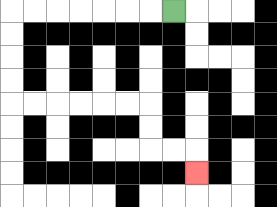{'start': '[7, 0]', 'end': '[8, 7]', 'path_directions': 'L,L,L,L,L,L,L,D,D,D,D,R,R,R,R,R,R,D,D,R,R,D', 'path_coordinates': '[[7, 0], [6, 0], [5, 0], [4, 0], [3, 0], [2, 0], [1, 0], [0, 0], [0, 1], [0, 2], [0, 3], [0, 4], [1, 4], [2, 4], [3, 4], [4, 4], [5, 4], [6, 4], [6, 5], [6, 6], [7, 6], [8, 6], [8, 7]]'}